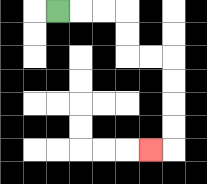{'start': '[2, 0]', 'end': '[6, 6]', 'path_directions': 'R,R,R,D,D,R,R,D,D,D,D,L', 'path_coordinates': '[[2, 0], [3, 0], [4, 0], [5, 0], [5, 1], [5, 2], [6, 2], [7, 2], [7, 3], [7, 4], [7, 5], [7, 6], [6, 6]]'}